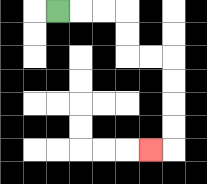{'start': '[2, 0]', 'end': '[6, 6]', 'path_directions': 'R,R,R,D,D,R,R,D,D,D,D,L', 'path_coordinates': '[[2, 0], [3, 0], [4, 0], [5, 0], [5, 1], [5, 2], [6, 2], [7, 2], [7, 3], [7, 4], [7, 5], [7, 6], [6, 6]]'}